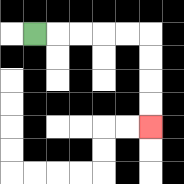{'start': '[1, 1]', 'end': '[6, 5]', 'path_directions': 'R,R,R,R,R,D,D,D,D', 'path_coordinates': '[[1, 1], [2, 1], [3, 1], [4, 1], [5, 1], [6, 1], [6, 2], [6, 3], [6, 4], [6, 5]]'}